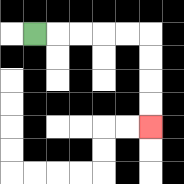{'start': '[1, 1]', 'end': '[6, 5]', 'path_directions': 'R,R,R,R,R,D,D,D,D', 'path_coordinates': '[[1, 1], [2, 1], [3, 1], [4, 1], [5, 1], [6, 1], [6, 2], [6, 3], [6, 4], [6, 5]]'}